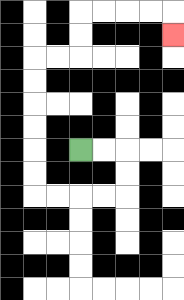{'start': '[3, 6]', 'end': '[7, 1]', 'path_directions': 'R,R,D,D,L,L,L,L,U,U,U,U,U,U,R,R,U,U,R,R,R,R,D', 'path_coordinates': '[[3, 6], [4, 6], [5, 6], [5, 7], [5, 8], [4, 8], [3, 8], [2, 8], [1, 8], [1, 7], [1, 6], [1, 5], [1, 4], [1, 3], [1, 2], [2, 2], [3, 2], [3, 1], [3, 0], [4, 0], [5, 0], [6, 0], [7, 0], [7, 1]]'}